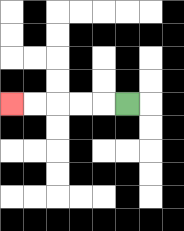{'start': '[5, 4]', 'end': '[0, 4]', 'path_directions': 'L,L,L,L,L', 'path_coordinates': '[[5, 4], [4, 4], [3, 4], [2, 4], [1, 4], [0, 4]]'}